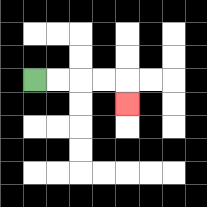{'start': '[1, 3]', 'end': '[5, 4]', 'path_directions': 'R,R,R,R,D', 'path_coordinates': '[[1, 3], [2, 3], [3, 3], [4, 3], [5, 3], [5, 4]]'}